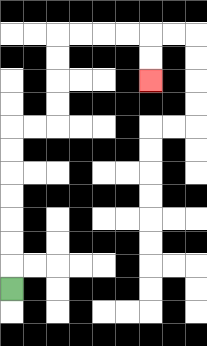{'start': '[0, 12]', 'end': '[6, 3]', 'path_directions': 'U,U,U,U,U,U,U,R,R,U,U,U,U,R,R,R,R,D,D', 'path_coordinates': '[[0, 12], [0, 11], [0, 10], [0, 9], [0, 8], [0, 7], [0, 6], [0, 5], [1, 5], [2, 5], [2, 4], [2, 3], [2, 2], [2, 1], [3, 1], [4, 1], [5, 1], [6, 1], [6, 2], [6, 3]]'}